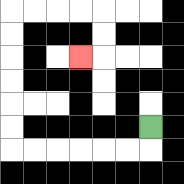{'start': '[6, 5]', 'end': '[3, 2]', 'path_directions': 'D,L,L,L,L,L,L,U,U,U,U,U,U,R,R,R,R,D,D,L', 'path_coordinates': '[[6, 5], [6, 6], [5, 6], [4, 6], [3, 6], [2, 6], [1, 6], [0, 6], [0, 5], [0, 4], [0, 3], [0, 2], [0, 1], [0, 0], [1, 0], [2, 0], [3, 0], [4, 0], [4, 1], [4, 2], [3, 2]]'}